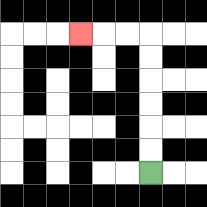{'start': '[6, 7]', 'end': '[3, 1]', 'path_directions': 'U,U,U,U,U,U,L,L,L', 'path_coordinates': '[[6, 7], [6, 6], [6, 5], [6, 4], [6, 3], [6, 2], [6, 1], [5, 1], [4, 1], [3, 1]]'}